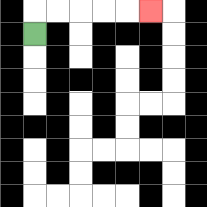{'start': '[1, 1]', 'end': '[6, 0]', 'path_directions': 'U,R,R,R,R,R', 'path_coordinates': '[[1, 1], [1, 0], [2, 0], [3, 0], [4, 0], [5, 0], [6, 0]]'}